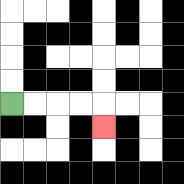{'start': '[0, 4]', 'end': '[4, 5]', 'path_directions': 'R,R,R,R,D', 'path_coordinates': '[[0, 4], [1, 4], [2, 4], [3, 4], [4, 4], [4, 5]]'}